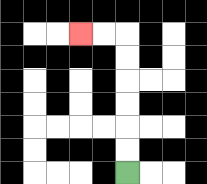{'start': '[5, 7]', 'end': '[3, 1]', 'path_directions': 'U,U,U,U,U,U,L,L', 'path_coordinates': '[[5, 7], [5, 6], [5, 5], [5, 4], [5, 3], [5, 2], [5, 1], [4, 1], [3, 1]]'}